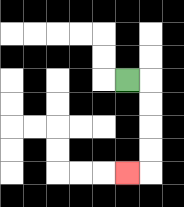{'start': '[5, 3]', 'end': '[5, 7]', 'path_directions': 'R,D,D,D,D,L', 'path_coordinates': '[[5, 3], [6, 3], [6, 4], [6, 5], [6, 6], [6, 7], [5, 7]]'}